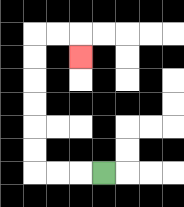{'start': '[4, 7]', 'end': '[3, 2]', 'path_directions': 'L,L,L,U,U,U,U,U,U,R,R,D', 'path_coordinates': '[[4, 7], [3, 7], [2, 7], [1, 7], [1, 6], [1, 5], [1, 4], [1, 3], [1, 2], [1, 1], [2, 1], [3, 1], [3, 2]]'}